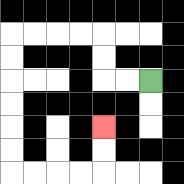{'start': '[6, 3]', 'end': '[4, 5]', 'path_directions': 'L,L,U,U,L,L,L,L,D,D,D,D,D,D,R,R,R,R,U,U', 'path_coordinates': '[[6, 3], [5, 3], [4, 3], [4, 2], [4, 1], [3, 1], [2, 1], [1, 1], [0, 1], [0, 2], [0, 3], [0, 4], [0, 5], [0, 6], [0, 7], [1, 7], [2, 7], [3, 7], [4, 7], [4, 6], [4, 5]]'}